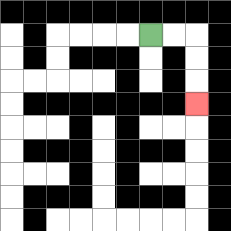{'start': '[6, 1]', 'end': '[8, 4]', 'path_directions': 'R,R,D,D,D', 'path_coordinates': '[[6, 1], [7, 1], [8, 1], [8, 2], [8, 3], [8, 4]]'}